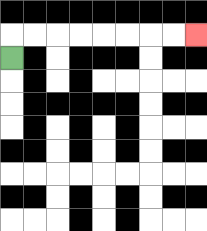{'start': '[0, 2]', 'end': '[8, 1]', 'path_directions': 'U,R,R,R,R,R,R,R,R', 'path_coordinates': '[[0, 2], [0, 1], [1, 1], [2, 1], [3, 1], [4, 1], [5, 1], [6, 1], [7, 1], [8, 1]]'}